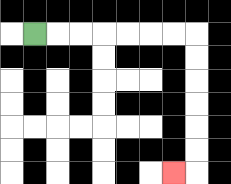{'start': '[1, 1]', 'end': '[7, 7]', 'path_directions': 'R,R,R,R,R,R,R,D,D,D,D,D,D,L', 'path_coordinates': '[[1, 1], [2, 1], [3, 1], [4, 1], [5, 1], [6, 1], [7, 1], [8, 1], [8, 2], [8, 3], [8, 4], [8, 5], [8, 6], [8, 7], [7, 7]]'}